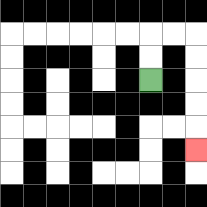{'start': '[6, 3]', 'end': '[8, 6]', 'path_directions': 'U,U,R,R,D,D,D,D,D', 'path_coordinates': '[[6, 3], [6, 2], [6, 1], [7, 1], [8, 1], [8, 2], [8, 3], [8, 4], [8, 5], [8, 6]]'}